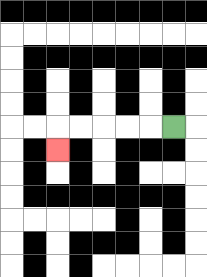{'start': '[7, 5]', 'end': '[2, 6]', 'path_directions': 'L,L,L,L,L,D', 'path_coordinates': '[[7, 5], [6, 5], [5, 5], [4, 5], [3, 5], [2, 5], [2, 6]]'}